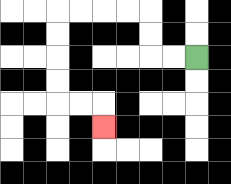{'start': '[8, 2]', 'end': '[4, 5]', 'path_directions': 'L,L,U,U,L,L,L,L,D,D,D,D,R,R,D', 'path_coordinates': '[[8, 2], [7, 2], [6, 2], [6, 1], [6, 0], [5, 0], [4, 0], [3, 0], [2, 0], [2, 1], [2, 2], [2, 3], [2, 4], [3, 4], [4, 4], [4, 5]]'}